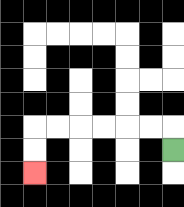{'start': '[7, 6]', 'end': '[1, 7]', 'path_directions': 'U,L,L,L,L,L,L,D,D', 'path_coordinates': '[[7, 6], [7, 5], [6, 5], [5, 5], [4, 5], [3, 5], [2, 5], [1, 5], [1, 6], [1, 7]]'}